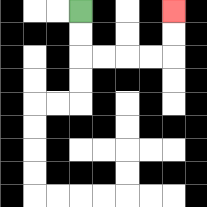{'start': '[3, 0]', 'end': '[7, 0]', 'path_directions': 'D,D,R,R,R,R,U,U', 'path_coordinates': '[[3, 0], [3, 1], [3, 2], [4, 2], [5, 2], [6, 2], [7, 2], [7, 1], [7, 0]]'}